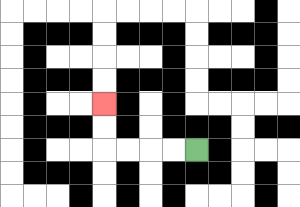{'start': '[8, 6]', 'end': '[4, 4]', 'path_directions': 'L,L,L,L,U,U', 'path_coordinates': '[[8, 6], [7, 6], [6, 6], [5, 6], [4, 6], [4, 5], [4, 4]]'}